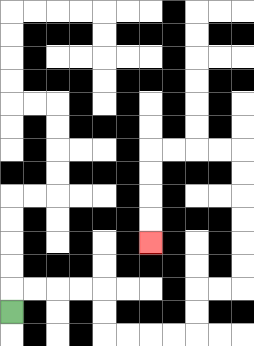{'start': '[0, 13]', 'end': '[6, 10]', 'path_directions': 'U,R,R,R,R,D,D,R,R,R,R,U,U,R,R,U,U,U,U,U,U,L,L,L,L,D,D,D,D', 'path_coordinates': '[[0, 13], [0, 12], [1, 12], [2, 12], [3, 12], [4, 12], [4, 13], [4, 14], [5, 14], [6, 14], [7, 14], [8, 14], [8, 13], [8, 12], [9, 12], [10, 12], [10, 11], [10, 10], [10, 9], [10, 8], [10, 7], [10, 6], [9, 6], [8, 6], [7, 6], [6, 6], [6, 7], [6, 8], [6, 9], [6, 10]]'}